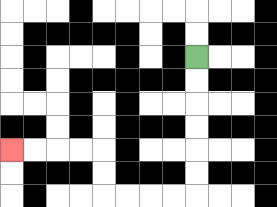{'start': '[8, 2]', 'end': '[0, 6]', 'path_directions': 'D,D,D,D,D,D,L,L,L,L,U,U,L,L,L,L', 'path_coordinates': '[[8, 2], [8, 3], [8, 4], [8, 5], [8, 6], [8, 7], [8, 8], [7, 8], [6, 8], [5, 8], [4, 8], [4, 7], [4, 6], [3, 6], [2, 6], [1, 6], [0, 6]]'}